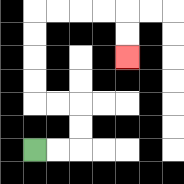{'start': '[1, 6]', 'end': '[5, 2]', 'path_directions': 'R,R,U,U,L,L,U,U,U,U,R,R,R,R,D,D', 'path_coordinates': '[[1, 6], [2, 6], [3, 6], [3, 5], [3, 4], [2, 4], [1, 4], [1, 3], [1, 2], [1, 1], [1, 0], [2, 0], [3, 0], [4, 0], [5, 0], [5, 1], [5, 2]]'}